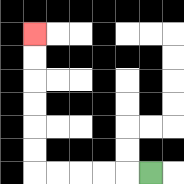{'start': '[6, 7]', 'end': '[1, 1]', 'path_directions': 'L,L,L,L,L,U,U,U,U,U,U', 'path_coordinates': '[[6, 7], [5, 7], [4, 7], [3, 7], [2, 7], [1, 7], [1, 6], [1, 5], [1, 4], [1, 3], [1, 2], [1, 1]]'}